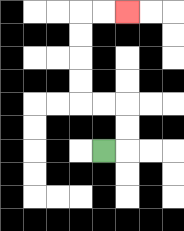{'start': '[4, 6]', 'end': '[5, 0]', 'path_directions': 'R,U,U,L,L,U,U,U,U,R,R', 'path_coordinates': '[[4, 6], [5, 6], [5, 5], [5, 4], [4, 4], [3, 4], [3, 3], [3, 2], [3, 1], [3, 0], [4, 0], [5, 0]]'}